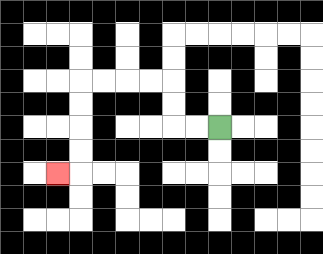{'start': '[9, 5]', 'end': '[2, 7]', 'path_directions': 'L,L,U,U,L,L,L,L,D,D,D,D,L', 'path_coordinates': '[[9, 5], [8, 5], [7, 5], [7, 4], [7, 3], [6, 3], [5, 3], [4, 3], [3, 3], [3, 4], [3, 5], [3, 6], [3, 7], [2, 7]]'}